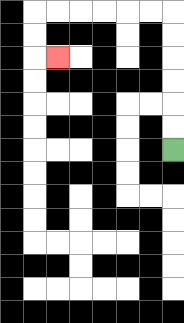{'start': '[7, 6]', 'end': '[2, 2]', 'path_directions': 'U,U,U,U,U,U,L,L,L,L,L,L,D,D,R', 'path_coordinates': '[[7, 6], [7, 5], [7, 4], [7, 3], [7, 2], [7, 1], [7, 0], [6, 0], [5, 0], [4, 0], [3, 0], [2, 0], [1, 0], [1, 1], [1, 2], [2, 2]]'}